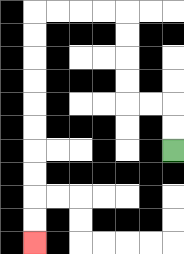{'start': '[7, 6]', 'end': '[1, 10]', 'path_directions': 'U,U,L,L,U,U,U,U,L,L,L,L,D,D,D,D,D,D,D,D,D,D', 'path_coordinates': '[[7, 6], [7, 5], [7, 4], [6, 4], [5, 4], [5, 3], [5, 2], [5, 1], [5, 0], [4, 0], [3, 0], [2, 0], [1, 0], [1, 1], [1, 2], [1, 3], [1, 4], [1, 5], [1, 6], [1, 7], [1, 8], [1, 9], [1, 10]]'}